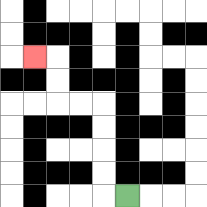{'start': '[5, 8]', 'end': '[1, 2]', 'path_directions': 'L,U,U,U,U,L,L,U,U,L', 'path_coordinates': '[[5, 8], [4, 8], [4, 7], [4, 6], [4, 5], [4, 4], [3, 4], [2, 4], [2, 3], [2, 2], [1, 2]]'}